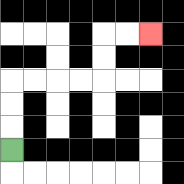{'start': '[0, 6]', 'end': '[6, 1]', 'path_directions': 'U,U,U,R,R,R,R,U,U,R,R', 'path_coordinates': '[[0, 6], [0, 5], [0, 4], [0, 3], [1, 3], [2, 3], [3, 3], [4, 3], [4, 2], [4, 1], [5, 1], [6, 1]]'}